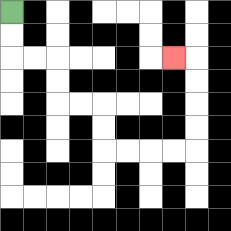{'start': '[0, 0]', 'end': '[7, 2]', 'path_directions': 'D,D,R,R,D,D,R,R,D,D,R,R,R,R,U,U,U,U,L', 'path_coordinates': '[[0, 0], [0, 1], [0, 2], [1, 2], [2, 2], [2, 3], [2, 4], [3, 4], [4, 4], [4, 5], [4, 6], [5, 6], [6, 6], [7, 6], [8, 6], [8, 5], [8, 4], [8, 3], [8, 2], [7, 2]]'}